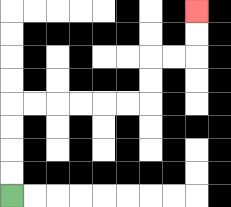{'start': '[0, 8]', 'end': '[8, 0]', 'path_directions': 'U,U,U,U,R,R,R,R,R,R,U,U,R,R,U,U', 'path_coordinates': '[[0, 8], [0, 7], [0, 6], [0, 5], [0, 4], [1, 4], [2, 4], [3, 4], [4, 4], [5, 4], [6, 4], [6, 3], [6, 2], [7, 2], [8, 2], [8, 1], [8, 0]]'}